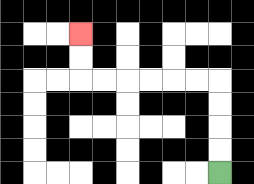{'start': '[9, 7]', 'end': '[3, 1]', 'path_directions': 'U,U,U,U,L,L,L,L,L,L,U,U', 'path_coordinates': '[[9, 7], [9, 6], [9, 5], [9, 4], [9, 3], [8, 3], [7, 3], [6, 3], [5, 3], [4, 3], [3, 3], [3, 2], [3, 1]]'}